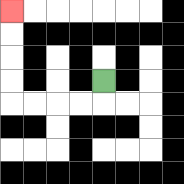{'start': '[4, 3]', 'end': '[0, 0]', 'path_directions': 'D,L,L,L,L,U,U,U,U', 'path_coordinates': '[[4, 3], [4, 4], [3, 4], [2, 4], [1, 4], [0, 4], [0, 3], [0, 2], [0, 1], [0, 0]]'}